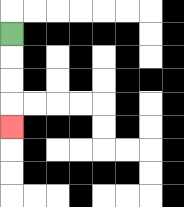{'start': '[0, 1]', 'end': '[0, 5]', 'path_directions': 'D,D,D,D', 'path_coordinates': '[[0, 1], [0, 2], [0, 3], [0, 4], [0, 5]]'}